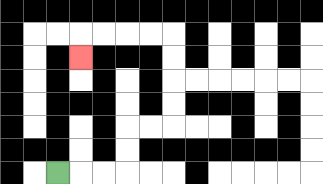{'start': '[2, 7]', 'end': '[3, 2]', 'path_directions': 'R,R,R,U,U,R,R,U,U,U,U,L,L,L,L,D', 'path_coordinates': '[[2, 7], [3, 7], [4, 7], [5, 7], [5, 6], [5, 5], [6, 5], [7, 5], [7, 4], [7, 3], [7, 2], [7, 1], [6, 1], [5, 1], [4, 1], [3, 1], [3, 2]]'}